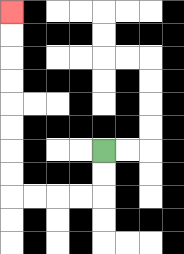{'start': '[4, 6]', 'end': '[0, 0]', 'path_directions': 'D,D,L,L,L,L,U,U,U,U,U,U,U,U', 'path_coordinates': '[[4, 6], [4, 7], [4, 8], [3, 8], [2, 8], [1, 8], [0, 8], [0, 7], [0, 6], [0, 5], [0, 4], [0, 3], [0, 2], [0, 1], [0, 0]]'}